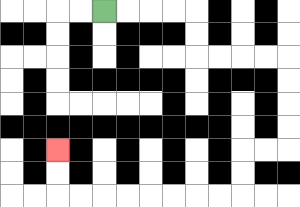{'start': '[4, 0]', 'end': '[2, 6]', 'path_directions': 'R,R,R,R,D,D,R,R,R,R,D,D,D,D,L,L,D,D,L,L,L,L,L,L,L,L,U,U', 'path_coordinates': '[[4, 0], [5, 0], [6, 0], [7, 0], [8, 0], [8, 1], [8, 2], [9, 2], [10, 2], [11, 2], [12, 2], [12, 3], [12, 4], [12, 5], [12, 6], [11, 6], [10, 6], [10, 7], [10, 8], [9, 8], [8, 8], [7, 8], [6, 8], [5, 8], [4, 8], [3, 8], [2, 8], [2, 7], [2, 6]]'}